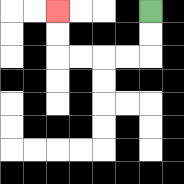{'start': '[6, 0]', 'end': '[2, 0]', 'path_directions': 'D,D,L,L,L,L,U,U', 'path_coordinates': '[[6, 0], [6, 1], [6, 2], [5, 2], [4, 2], [3, 2], [2, 2], [2, 1], [2, 0]]'}